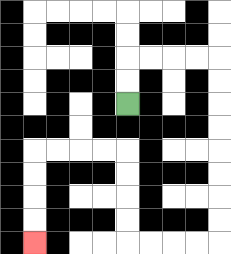{'start': '[5, 4]', 'end': '[1, 10]', 'path_directions': 'U,U,R,R,R,R,D,D,D,D,D,D,D,D,L,L,L,L,U,U,U,U,L,L,L,L,D,D,D,D', 'path_coordinates': '[[5, 4], [5, 3], [5, 2], [6, 2], [7, 2], [8, 2], [9, 2], [9, 3], [9, 4], [9, 5], [9, 6], [9, 7], [9, 8], [9, 9], [9, 10], [8, 10], [7, 10], [6, 10], [5, 10], [5, 9], [5, 8], [5, 7], [5, 6], [4, 6], [3, 6], [2, 6], [1, 6], [1, 7], [1, 8], [1, 9], [1, 10]]'}